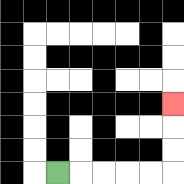{'start': '[2, 7]', 'end': '[7, 4]', 'path_directions': 'R,R,R,R,R,U,U,U', 'path_coordinates': '[[2, 7], [3, 7], [4, 7], [5, 7], [6, 7], [7, 7], [7, 6], [7, 5], [7, 4]]'}